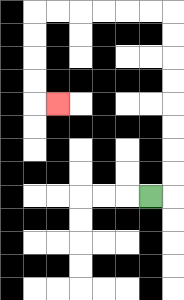{'start': '[6, 8]', 'end': '[2, 4]', 'path_directions': 'R,U,U,U,U,U,U,U,U,L,L,L,L,L,L,D,D,D,D,R', 'path_coordinates': '[[6, 8], [7, 8], [7, 7], [7, 6], [7, 5], [7, 4], [7, 3], [7, 2], [7, 1], [7, 0], [6, 0], [5, 0], [4, 0], [3, 0], [2, 0], [1, 0], [1, 1], [1, 2], [1, 3], [1, 4], [2, 4]]'}